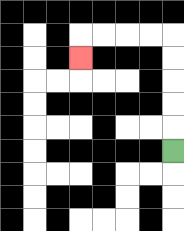{'start': '[7, 6]', 'end': '[3, 2]', 'path_directions': 'U,U,U,U,U,L,L,L,L,D', 'path_coordinates': '[[7, 6], [7, 5], [7, 4], [7, 3], [7, 2], [7, 1], [6, 1], [5, 1], [4, 1], [3, 1], [3, 2]]'}